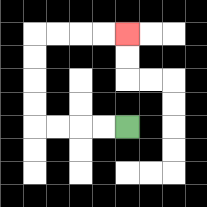{'start': '[5, 5]', 'end': '[5, 1]', 'path_directions': 'L,L,L,L,U,U,U,U,R,R,R,R', 'path_coordinates': '[[5, 5], [4, 5], [3, 5], [2, 5], [1, 5], [1, 4], [1, 3], [1, 2], [1, 1], [2, 1], [3, 1], [4, 1], [5, 1]]'}